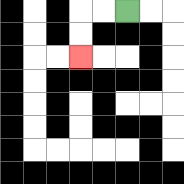{'start': '[5, 0]', 'end': '[3, 2]', 'path_directions': 'L,L,D,D', 'path_coordinates': '[[5, 0], [4, 0], [3, 0], [3, 1], [3, 2]]'}